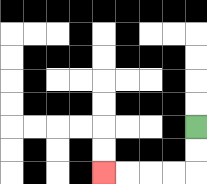{'start': '[8, 5]', 'end': '[4, 7]', 'path_directions': 'D,D,L,L,L,L', 'path_coordinates': '[[8, 5], [8, 6], [8, 7], [7, 7], [6, 7], [5, 7], [4, 7]]'}